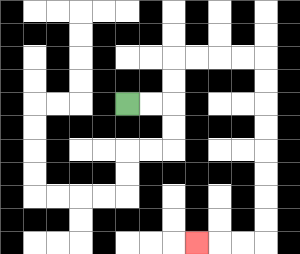{'start': '[5, 4]', 'end': '[8, 10]', 'path_directions': 'R,R,U,U,R,R,R,R,D,D,D,D,D,D,D,D,L,L,L', 'path_coordinates': '[[5, 4], [6, 4], [7, 4], [7, 3], [7, 2], [8, 2], [9, 2], [10, 2], [11, 2], [11, 3], [11, 4], [11, 5], [11, 6], [11, 7], [11, 8], [11, 9], [11, 10], [10, 10], [9, 10], [8, 10]]'}